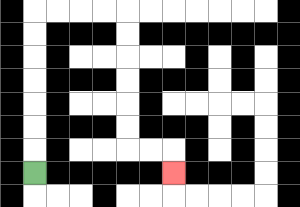{'start': '[1, 7]', 'end': '[7, 7]', 'path_directions': 'U,U,U,U,U,U,U,R,R,R,R,D,D,D,D,D,D,R,R,D', 'path_coordinates': '[[1, 7], [1, 6], [1, 5], [1, 4], [1, 3], [1, 2], [1, 1], [1, 0], [2, 0], [3, 0], [4, 0], [5, 0], [5, 1], [5, 2], [5, 3], [5, 4], [5, 5], [5, 6], [6, 6], [7, 6], [7, 7]]'}